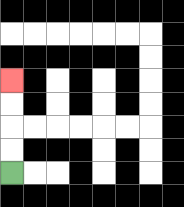{'start': '[0, 7]', 'end': '[0, 3]', 'path_directions': 'U,U,U,U', 'path_coordinates': '[[0, 7], [0, 6], [0, 5], [0, 4], [0, 3]]'}